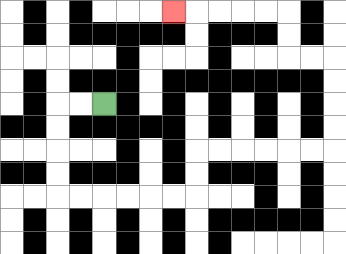{'start': '[4, 4]', 'end': '[7, 0]', 'path_directions': 'L,L,D,D,D,D,R,R,R,R,R,R,U,U,R,R,R,R,R,R,U,U,U,U,L,L,U,U,L,L,L,L,L', 'path_coordinates': '[[4, 4], [3, 4], [2, 4], [2, 5], [2, 6], [2, 7], [2, 8], [3, 8], [4, 8], [5, 8], [6, 8], [7, 8], [8, 8], [8, 7], [8, 6], [9, 6], [10, 6], [11, 6], [12, 6], [13, 6], [14, 6], [14, 5], [14, 4], [14, 3], [14, 2], [13, 2], [12, 2], [12, 1], [12, 0], [11, 0], [10, 0], [9, 0], [8, 0], [7, 0]]'}